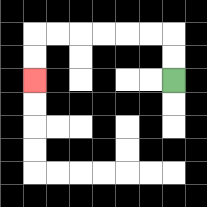{'start': '[7, 3]', 'end': '[1, 3]', 'path_directions': 'U,U,L,L,L,L,L,L,D,D', 'path_coordinates': '[[7, 3], [7, 2], [7, 1], [6, 1], [5, 1], [4, 1], [3, 1], [2, 1], [1, 1], [1, 2], [1, 3]]'}